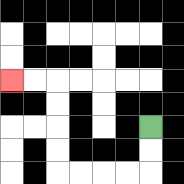{'start': '[6, 5]', 'end': '[0, 3]', 'path_directions': 'D,D,L,L,L,L,U,U,U,U,L,L', 'path_coordinates': '[[6, 5], [6, 6], [6, 7], [5, 7], [4, 7], [3, 7], [2, 7], [2, 6], [2, 5], [2, 4], [2, 3], [1, 3], [0, 3]]'}